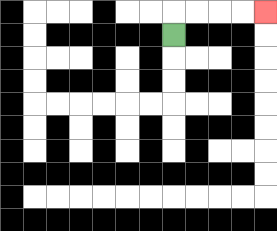{'start': '[7, 1]', 'end': '[11, 0]', 'path_directions': 'U,R,R,R,R', 'path_coordinates': '[[7, 1], [7, 0], [8, 0], [9, 0], [10, 0], [11, 0]]'}